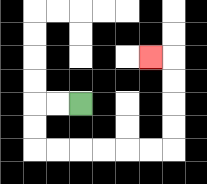{'start': '[3, 4]', 'end': '[6, 2]', 'path_directions': 'L,L,D,D,R,R,R,R,R,R,U,U,U,U,L', 'path_coordinates': '[[3, 4], [2, 4], [1, 4], [1, 5], [1, 6], [2, 6], [3, 6], [4, 6], [5, 6], [6, 6], [7, 6], [7, 5], [7, 4], [7, 3], [7, 2], [6, 2]]'}